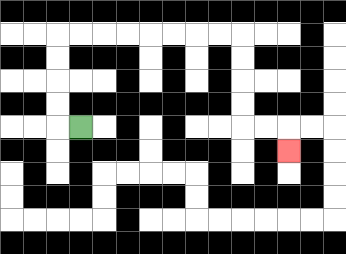{'start': '[3, 5]', 'end': '[12, 6]', 'path_directions': 'L,U,U,U,U,R,R,R,R,R,R,R,R,D,D,D,D,R,R,D', 'path_coordinates': '[[3, 5], [2, 5], [2, 4], [2, 3], [2, 2], [2, 1], [3, 1], [4, 1], [5, 1], [6, 1], [7, 1], [8, 1], [9, 1], [10, 1], [10, 2], [10, 3], [10, 4], [10, 5], [11, 5], [12, 5], [12, 6]]'}